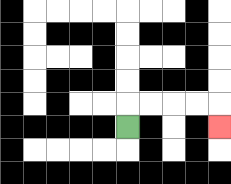{'start': '[5, 5]', 'end': '[9, 5]', 'path_directions': 'U,R,R,R,R,D', 'path_coordinates': '[[5, 5], [5, 4], [6, 4], [7, 4], [8, 4], [9, 4], [9, 5]]'}